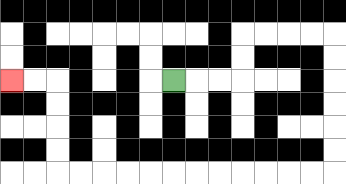{'start': '[7, 3]', 'end': '[0, 3]', 'path_directions': 'R,R,R,U,U,R,R,R,R,D,D,D,D,D,D,L,L,L,L,L,L,L,L,L,L,L,L,U,U,U,U,L,L', 'path_coordinates': '[[7, 3], [8, 3], [9, 3], [10, 3], [10, 2], [10, 1], [11, 1], [12, 1], [13, 1], [14, 1], [14, 2], [14, 3], [14, 4], [14, 5], [14, 6], [14, 7], [13, 7], [12, 7], [11, 7], [10, 7], [9, 7], [8, 7], [7, 7], [6, 7], [5, 7], [4, 7], [3, 7], [2, 7], [2, 6], [2, 5], [2, 4], [2, 3], [1, 3], [0, 3]]'}